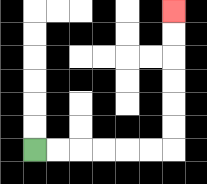{'start': '[1, 6]', 'end': '[7, 0]', 'path_directions': 'R,R,R,R,R,R,U,U,U,U,U,U', 'path_coordinates': '[[1, 6], [2, 6], [3, 6], [4, 6], [5, 6], [6, 6], [7, 6], [7, 5], [7, 4], [7, 3], [7, 2], [7, 1], [7, 0]]'}